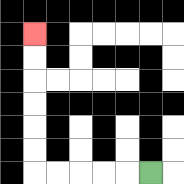{'start': '[6, 7]', 'end': '[1, 1]', 'path_directions': 'L,L,L,L,L,U,U,U,U,U,U', 'path_coordinates': '[[6, 7], [5, 7], [4, 7], [3, 7], [2, 7], [1, 7], [1, 6], [1, 5], [1, 4], [1, 3], [1, 2], [1, 1]]'}